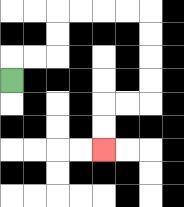{'start': '[0, 3]', 'end': '[4, 6]', 'path_directions': 'U,R,R,U,U,R,R,R,R,D,D,D,D,L,L,D,D', 'path_coordinates': '[[0, 3], [0, 2], [1, 2], [2, 2], [2, 1], [2, 0], [3, 0], [4, 0], [5, 0], [6, 0], [6, 1], [6, 2], [6, 3], [6, 4], [5, 4], [4, 4], [4, 5], [4, 6]]'}